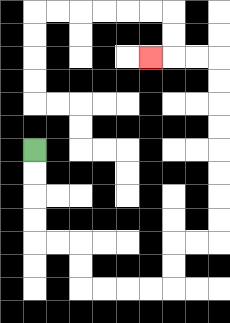{'start': '[1, 6]', 'end': '[6, 2]', 'path_directions': 'D,D,D,D,R,R,D,D,R,R,R,R,U,U,R,R,U,U,U,U,U,U,U,U,L,L,L', 'path_coordinates': '[[1, 6], [1, 7], [1, 8], [1, 9], [1, 10], [2, 10], [3, 10], [3, 11], [3, 12], [4, 12], [5, 12], [6, 12], [7, 12], [7, 11], [7, 10], [8, 10], [9, 10], [9, 9], [9, 8], [9, 7], [9, 6], [9, 5], [9, 4], [9, 3], [9, 2], [8, 2], [7, 2], [6, 2]]'}